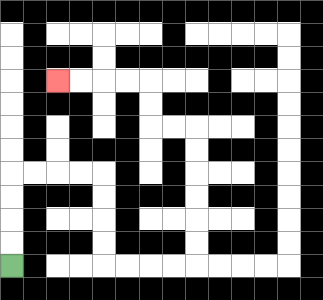{'start': '[0, 11]', 'end': '[2, 3]', 'path_directions': 'U,U,U,U,R,R,R,R,D,D,D,D,R,R,R,R,U,U,U,U,U,U,L,L,U,U,L,L,L,L', 'path_coordinates': '[[0, 11], [0, 10], [0, 9], [0, 8], [0, 7], [1, 7], [2, 7], [3, 7], [4, 7], [4, 8], [4, 9], [4, 10], [4, 11], [5, 11], [6, 11], [7, 11], [8, 11], [8, 10], [8, 9], [8, 8], [8, 7], [8, 6], [8, 5], [7, 5], [6, 5], [6, 4], [6, 3], [5, 3], [4, 3], [3, 3], [2, 3]]'}